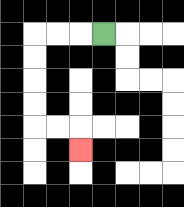{'start': '[4, 1]', 'end': '[3, 6]', 'path_directions': 'L,L,L,D,D,D,D,R,R,D', 'path_coordinates': '[[4, 1], [3, 1], [2, 1], [1, 1], [1, 2], [1, 3], [1, 4], [1, 5], [2, 5], [3, 5], [3, 6]]'}